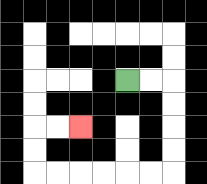{'start': '[5, 3]', 'end': '[3, 5]', 'path_directions': 'R,R,D,D,D,D,L,L,L,L,L,L,U,U,R,R', 'path_coordinates': '[[5, 3], [6, 3], [7, 3], [7, 4], [7, 5], [7, 6], [7, 7], [6, 7], [5, 7], [4, 7], [3, 7], [2, 7], [1, 7], [1, 6], [1, 5], [2, 5], [3, 5]]'}